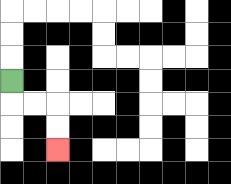{'start': '[0, 3]', 'end': '[2, 6]', 'path_directions': 'D,R,R,D,D', 'path_coordinates': '[[0, 3], [0, 4], [1, 4], [2, 4], [2, 5], [2, 6]]'}